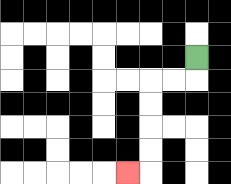{'start': '[8, 2]', 'end': '[5, 7]', 'path_directions': 'D,L,L,D,D,D,D,L', 'path_coordinates': '[[8, 2], [8, 3], [7, 3], [6, 3], [6, 4], [6, 5], [6, 6], [6, 7], [5, 7]]'}